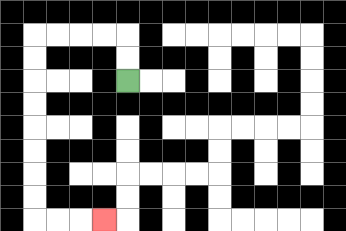{'start': '[5, 3]', 'end': '[4, 9]', 'path_directions': 'U,U,L,L,L,L,D,D,D,D,D,D,D,D,R,R,R', 'path_coordinates': '[[5, 3], [5, 2], [5, 1], [4, 1], [3, 1], [2, 1], [1, 1], [1, 2], [1, 3], [1, 4], [1, 5], [1, 6], [1, 7], [1, 8], [1, 9], [2, 9], [3, 9], [4, 9]]'}